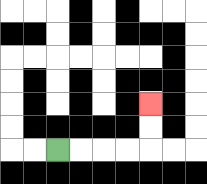{'start': '[2, 6]', 'end': '[6, 4]', 'path_directions': 'R,R,R,R,U,U', 'path_coordinates': '[[2, 6], [3, 6], [4, 6], [5, 6], [6, 6], [6, 5], [6, 4]]'}